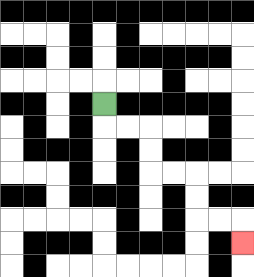{'start': '[4, 4]', 'end': '[10, 10]', 'path_directions': 'D,R,R,D,D,R,R,D,D,R,R,D', 'path_coordinates': '[[4, 4], [4, 5], [5, 5], [6, 5], [6, 6], [6, 7], [7, 7], [8, 7], [8, 8], [8, 9], [9, 9], [10, 9], [10, 10]]'}